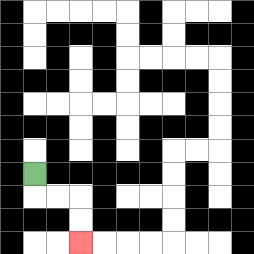{'start': '[1, 7]', 'end': '[3, 10]', 'path_directions': 'D,R,R,D,D', 'path_coordinates': '[[1, 7], [1, 8], [2, 8], [3, 8], [3, 9], [3, 10]]'}